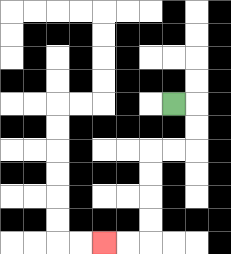{'start': '[7, 4]', 'end': '[4, 10]', 'path_directions': 'R,D,D,L,L,D,D,D,D,L,L', 'path_coordinates': '[[7, 4], [8, 4], [8, 5], [8, 6], [7, 6], [6, 6], [6, 7], [6, 8], [6, 9], [6, 10], [5, 10], [4, 10]]'}